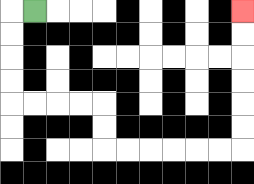{'start': '[1, 0]', 'end': '[10, 0]', 'path_directions': 'L,D,D,D,D,R,R,R,R,D,D,R,R,R,R,R,R,U,U,U,U,U,U', 'path_coordinates': '[[1, 0], [0, 0], [0, 1], [0, 2], [0, 3], [0, 4], [1, 4], [2, 4], [3, 4], [4, 4], [4, 5], [4, 6], [5, 6], [6, 6], [7, 6], [8, 6], [9, 6], [10, 6], [10, 5], [10, 4], [10, 3], [10, 2], [10, 1], [10, 0]]'}